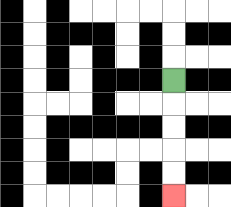{'start': '[7, 3]', 'end': '[7, 8]', 'path_directions': 'D,D,D,D,D', 'path_coordinates': '[[7, 3], [7, 4], [7, 5], [7, 6], [7, 7], [7, 8]]'}